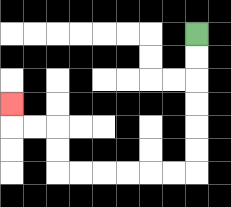{'start': '[8, 1]', 'end': '[0, 4]', 'path_directions': 'D,D,D,D,D,D,L,L,L,L,L,L,U,U,L,L,U', 'path_coordinates': '[[8, 1], [8, 2], [8, 3], [8, 4], [8, 5], [8, 6], [8, 7], [7, 7], [6, 7], [5, 7], [4, 7], [3, 7], [2, 7], [2, 6], [2, 5], [1, 5], [0, 5], [0, 4]]'}